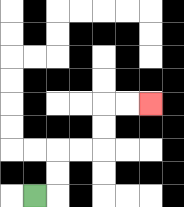{'start': '[1, 8]', 'end': '[6, 4]', 'path_directions': 'R,U,U,R,R,U,U,R,R', 'path_coordinates': '[[1, 8], [2, 8], [2, 7], [2, 6], [3, 6], [4, 6], [4, 5], [4, 4], [5, 4], [6, 4]]'}